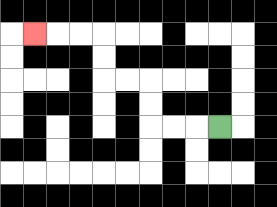{'start': '[9, 5]', 'end': '[1, 1]', 'path_directions': 'L,L,L,U,U,L,L,U,U,L,L,L', 'path_coordinates': '[[9, 5], [8, 5], [7, 5], [6, 5], [6, 4], [6, 3], [5, 3], [4, 3], [4, 2], [4, 1], [3, 1], [2, 1], [1, 1]]'}